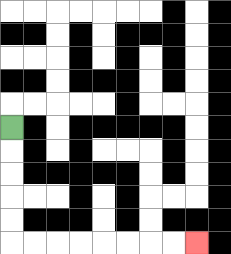{'start': '[0, 5]', 'end': '[8, 10]', 'path_directions': 'D,D,D,D,D,R,R,R,R,R,R,R,R', 'path_coordinates': '[[0, 5], [0, 6], [0, 7], [0, 8], [0, 9], [0, 10], [1, 10], [2, 10], [3, 10], [4, 10], [5, 10], [6, 10], [7, 10], [8, 10]]'}